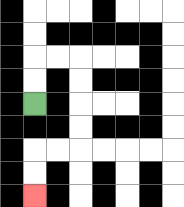{'start': '[1, 4]', 'end': '[1, 8]', 'path_directions': 'U,U,R,R,D,D,D,D,L,L,D,D', 'path_coordinates': '[[1, 4], [1, 3], [1, 2], [2, 2], [3, 2], [3, 3], [3, 4], [3, 5], [3, 6], [2, 6], [1, 6], [1, 7], [1, 8]]'}